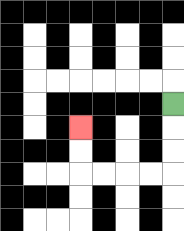{'start': '[7, 4]', 'end': '[3, 5]', 'path_directions': 'D,D,D,L,L,L,L,U,U', 'path_coordinates': '[[7, 4], [7, 5], [7, 6], [7, 7], [6, 7], [5, 7], [4, 7], [3, 7], [3, 6], [3, 5]]'}